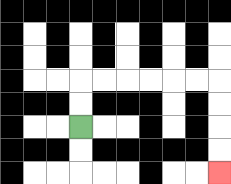{'start': '[3, 5]', 'end': '[9, 7]', 'path_directions': 'U,U,R,R,R,R,R,R,D,D,D,D', 'path_coordinates': '[[3, 5], [3, 4], [3, 3], [4, 3], [5, 3], [6, 3], [7, 3], [8, 3], [9, 3], [9, 4], [9, 5], [9, 6], [9, 7]]'}